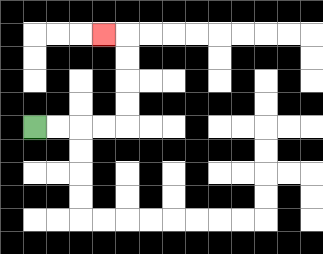{'start': '[1, 5]', 'end': '[4, 1]', 'path_directions': 'R,R,R,R,U,U,U,U,L', 'path_coordinates': '[[1, 5], [2, 5], [3, 5], [4, 5], [5, 5], [5, 4], [5, 3], [5, 2], [5, 1], [4, 1]]'}